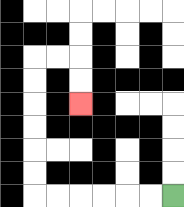{'start': '[7, 8]', 'end': '[3, 4]', 'path_directions': 'L,L,L,L,L,L,U,U,U,U,U,U,R,R,D,D', 'path_coordinates': '[[7, 8], [6, 8], [5, 8], [4, 8], [3, 8], [2, 8], [1, 8], [1, 7], [1, 6], [1, 5], [1, 4], [1, 3], [1, 2], [2, 2], [3, 2], [3, 3], [3, 4]]'}